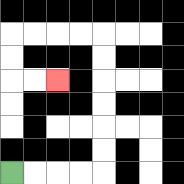{'start': '[0, 7]', 'end': '[2, 3]', 'path_directions': 'R,R,R,R,U,U,U,U,U,U,L,L,L,L,D,D,R,R', 'path_coordinates': '[[0, 7], [1, 7], [2, 7], [3, 7], [4, 7], [4, 6], [4, 5], [4, 4], [4, 3], [4, 2], [4, 1], [3, 1], [2, 1], [1, 1], [0, 1], [0, 2], [0, 3], [1, 3], [2, 3]]'}